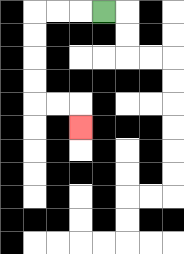{'start': '[4, 0]', 'end': '[3, 5]', 'path_directions': 'L,L,L,D,D,D,D,R,R,D', 'path_coordinates': '[[4, 0], [3, 0], [2, 0], [1, 0], [1, 1], [1, 2], [1, 3], [1, 4], [2, 4], [3, 4], [3, 5]]'}